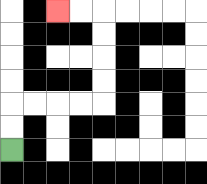{'start': '[0, 6]', 'end': '[2, 0]', 'path_directions': 'U,U,R,R,R,R,U,U,U,U,L,L', 'path_coordinates': '[[0, 6], [0, 5], [0, 4], [1, 4], [2, 4], [3, 4], [4, 4], [4, 3], [4, 2], [4, 1], [4, 0], [3, 0], [2, 0]]'}